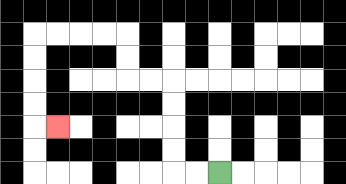{'start': '[9, 7]', 'end': '[2, 5]', 'path_directions': 'L,L,U,U,U,U,L,L,U,U,L,L,L,L,D,D,D,D,R', 'path_coordinates': '[[9, 7], [8, 7], [7, 7], [7, 6], [7, 5], [7, 4], [7, 3], [6, 3], [5, 3], [5, 2], [5, 1], [4, 1], [3, 1], [2, 1], [1, 1], [1, 2], [1, 3], [1, 4], [1, 5], [2, 5]]'}